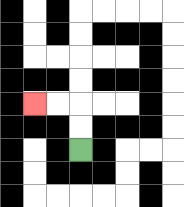{'start': '[3, 6]', 'end': '[1, 4]', 'path_directions': 'U,U,L,L', 'path_coordinates': '[[3, 6], [3, 5], [3, 4], [2, 4], [1, 4]]'}